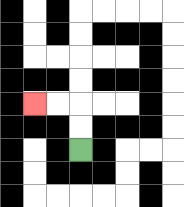{'start': '[3, 6]', 'end': '[1, 4]', 'path_directions': 'U,U,L,L', 'path_coordinates': '[[3, 6], [3, 5], [3, 4], [2, 4], [1, 4]]'}